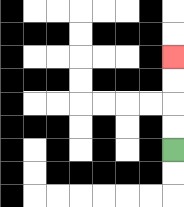{'start': '[7, 6]', 'end': '[7, 2]', 'path_directions': 'U,U,U,U', 'path_coordinates': '[[7, 6], [7, 5], [7, 4], [7, 3], [7, 2]]'}